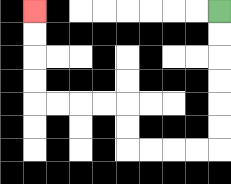{'start': '[9, 0]', 'end': '[1, 0]', 'path_directions': 'D,D,D,D,D,D,L,L,L,L,U,U,L,L,L,L,U,U,U,U', 'path_coordinates': '[[9, 0], [9, 1], [9, 2], [9, 3], [9, 4], [9, 5], [9, 6], [8, 6], [7, 6], [6, 6], [5, 6], [5, 5], [5, 4], [4, 4], [3, 4], [2, 4], [1, 4], [1, 3], [1, 2], [1, 1], [1, 0]]'}